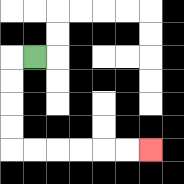{'start': '[1, 2]', 'end': '[6, 6]', 'path_directions': 'L,D,D,D,D,R,R,R,R,R,R', 'path_coordinates': '[[1, 2], [0, 2], [0, 3], [0, 4], [0, 5], [0, 6], [1, 6], [2, 6], [3, 6], [4, 6], [5, 6], [6, 6]]'}